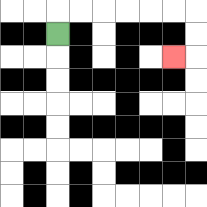{'start': '[2, 1]', 'end': '[7, 2]', 'path_directions': 'U,R,R,R,R,R,R,D,D,L', 'path_coordinates': '[[2, 1], [2, 0], [3, 0], [4, 0], [5, 0], [6, 0], [7, 0], [8, 0], [8, 1], [8, 2], [7, 2]]'}